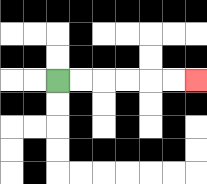{'start': '[2, 3]', 'end': '[8, 3]', 'path_directions': 'R,R,R,R,R,R', 'path_coordinates': '[[2, 3], [3, 3], [4, 3], [5, 3], [6, 3], [7, 3], [8, 3]]'}